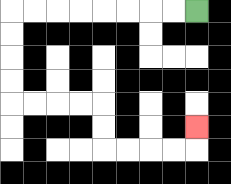{'start': '[8, 0]', 'end': '[8, 5]', 'path_directions': 'L,L,L,L,L,L,L,L,D,D,D,D,R,R,R,R,D,D,R,R,R,R,U', 'path_coordinates': '[[8, 0], [7, 0], [6, 0], [5, 0], [4, 0], [3, 0], [2, 0], [1, 0], [0, 0], [0, 1], [0, 2], [0, 3], [0, 4], [1, 4], [2, 4], [3, 4], [4, 4], [4, 5], [4, 6], [5, 6], [6, 6], [7, 6], [8, 6], [8, 5]]'}